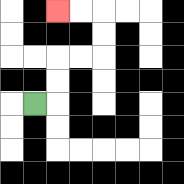{'start': '[1, 4]', 'end': '[2, 0]', 'path_directions': 'R,U,U,R,R,U,U,L,L', 'path_coordinates': '[[1, 4], [2, 4], [2, 3], [2, 2], [3, 2], [4, 2], [4, 1], [4, 0], [3, 0], [2, 0]]'}